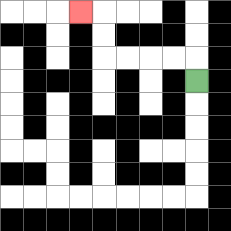{'start': '[8, 3]', 'end': '[3, 0]', 'path_directions': 'U,L,L,L,L,U,U,L', 'path_coordinates': '[[8, 3], [8, 2], [7, 2], [6, 2], [5, 2], [4, 2], [4, 1], [4, 0], [3, 0]]'}